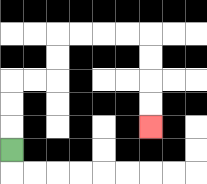{'start': '[0, 6]', 'end': '[6, 5]', 'path_directions': 'U,U,U,R,R,U,U,R,R,R,R,D,D,D,D', 'path_coordinates': '[[0, 6], [0, 5], [0, 4], [0, 3], [1, 3], [2, 3], [2, 2], [2, 1], [3, 1], [4, 1], [5, 1], [6, 1], [6, 2], [6, 3], [6, 4], [6, 5]]'}